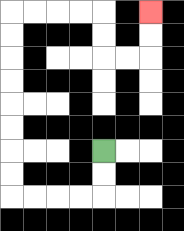{'start': '[4, 6]', 'end': '[6, 0]', 'path_directions': 'D,D,L,L,L,L,U,U,U,U,U,U,U,U,R,R,R,R,D,D,R,R,U,U', 'path_coordinates': '[[4, 6], [4, 7], [4, 8], [3, 8], [2, 8], [1, 8], [0, 8], [0, 7], [0, 6], [0, 5], [0, 4], [0, 3], [0, 2], [0, 1], [0, 0], [1, 0], [2, 0], [3, 0], [4, 0], [4, 1], [4, 2], [5, 2], [6, 2], [6, 1], [6, 0]]'}